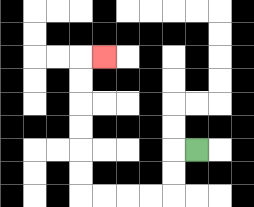{'start': '[8, 6]', 'end': '[4, 2]', 'path_directions': 'L,D,D,L,L,L,L,U,U,U,U,U,U,R', 'path_coordinates': '[[8, 6], [7, 6], [7, 7], [7, 8], [6, 8], [5, 8], [4, 8], [3, 8], [3, 7], [3, 6], [3, 5], [3, 4], [3, 3], [3, 2], [4, 2]]'}